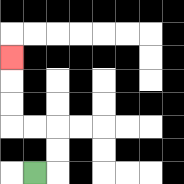{'start': '[1, 7]', 'end': '[0, 2]', 'path_directions': 'R,U,U,L,L,U,U,U', 'path_coordinates': '[[1, 7], [2, 7], [2, 6], [2, 5], [1, 5], [0, 5], [0, 4], [0, 3], [0, 2]]'}